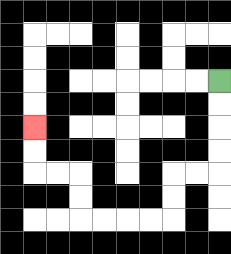{'start': '[9, 3]', 'end': '[1, 5]', 'path_directions': 'D,D,D,D,L,L,D,D,L,L,L,L,U,U,L,L,U,U', 'path_coordinates': '[[9, 3], [9, 4], [9, 5], [9, 6], [9, 7], [8, 7], [7, 7], [7, 8], [7, 9], [6, 9], [5, 9], [4, 9], [3, 9], [3, 8], [3, 7], [2, 7], [1, 7], [1, 6], [1, 5]]'}